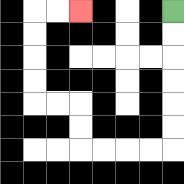{'start': '[7, 0]', 'end': '[3, 0]', 'path_directions': 'D,D,D,D,D,D,L,L,L,L,U,U,L,L,U,U,U,U,R,R', 'path_coordinates': '[[7, 0], [7, 1], [7, 2], [7, 3], [7, 4], [7, 5], [7, 6], [6, 6], [5, 6], [4, 6], [3, 6], [3, 5], [3, 4], [2, 4], [1, 4], [1, 3], [1, 2], [1, 1], [1, 0], [2, 0], [3, 0]]'}